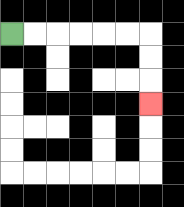{'start': '[0, 1]', 'end': '[6, 4]', 'path_directions': 'R,R,R,R,R,R,D,D,D', 'path_coordinates': '[[0, 1], [1, 1], [2, 1], [3, 1], [4, 1], [5, 1], [6, 1], [6, 2], [6, 3], [6, 4]]'}